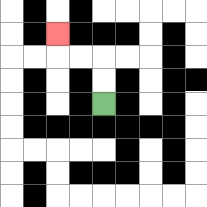{'start': '[4, 4]', 'end': '[2, 1]', 'path_directions': 'U,U,L,L,U', 'path_coordinates': '[[4, 4], [4, 3], [4, 2], [3, 2], [2, 2], [2, 1]]'}